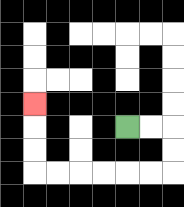{'start': '[5, 5]', 'end': '[1, 4]', 'path_directions': 'R,R,D,D,L,L,L,L,L,L,U,U,U', 'path_coordinates': '[[5, 5], [6, 5], [7, 5], [7, 6], [7, 7], [6, 7], [5, 7], [4, 7], [3, 7], [2, 7], [1, 7], [1, 6], [1, 5], [1, 4]]'}